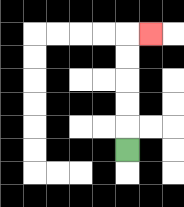{'start': '[5, 6]', 'end': '[6, 1]', 'path_directions': 'U,U,U,U,U,R', 'path_coordinates': '[[5, 6], [5, 5], [5, 4], [5, 3], [5, 2], [5, 1], [6, 1]]'}